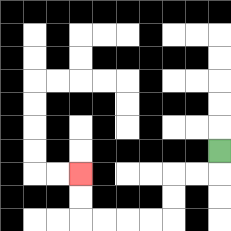{'start': '[9, 6]', 'end': '[3, 7]', 'path_directions': 'D,L,L,D,D,L,L,L,L,U,U', 'path_coordinates': '[[9, 6], [9, 7], [8, 7], [7, 7], [7, 8], [7, 9], [6, 9], [5, 9], [4, 9], [3, 9], [3, 8], [3, 7]]'}